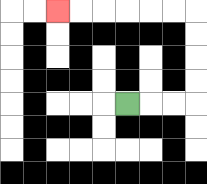{'start': '[5, 4]', 'end': '[2, 0]', 'path_directions': 'R,R,R,U,U,U,U,L,L,L,L,L,L', 'path_coordinates': '[[5, 4], [6, 4], [7, 4], [8, 4], [8, 3], [8, 2], [8, 1], [8, 0], [7, 0], [6, 0], [5, 0], [4, 0], [3, 0], [2, 0]]'}